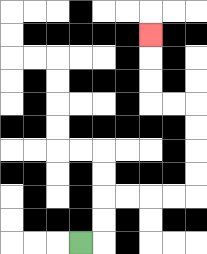{'start': '[3, 10]', 'end': '[6, 1]', 'path_directions': 'R,U,U,R,R,R,R,U,U,U,U,L,L,U,U,U', 'path_coordinates': '[[3, 10], [4, 10], [4, 9], [4, 8], [5, 8], [6, 8], [7, 8], [8, 8], [8, 7], [8, 6], [8, 5], [8, 4], [7, 4], [6, 4], [6, 3], [6, 2], [6, 1]]'}